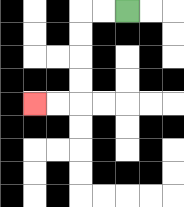{'start': '[5, 0]', 'end': '[1, 4]', 'path_directions': 'L,L,D,D,D,D,L,L', 'path_coordinates': '[[5, 0], [4, 0], [3, 0], [3, 1], [3, 2], [3, 3], [3, 4], [2, 4], [1, 4]]'}